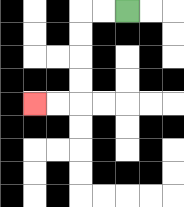{'start': '[5, 0]', 'end': '[1, 4]', 'path_directions': 'L,L,D,D,D,D,L,L', 'path_coordinates': '[[5, 0], [4, 0], [3, 0], [3, 1], [3, 2], [3, 3], [3, 4], [2, 4], [1, 4]]'}